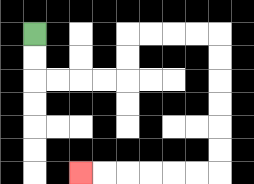{'start': '[1, 1]', 'end': '[3, 7]', 'path_directions': 'D,D,R,R,R,R,U,U,R,R,R,R,D,D,D,D,D,D,L,L,L,L,L,L', 'path_coordinates': '[[1, 1], [1, 2], [1, 3], [2, 3], [3, 3], [4, 3], [5, 3], [5, 2], [5, 1], [6, 1], [7, 1], [8, 1], [9, 1], [9, 2], [9, 3], [9, 4], [9, 5], [9, 6], [9, 7], [8, 7], [7, 7], [6, 7], [5, 7], [4, 7], [3, 7]]'}